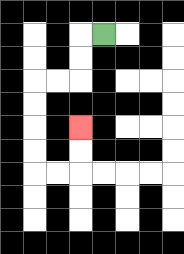{'start': '[4, 1]', 'end': '[3, 5]', 'path_directions': 'L,D,D,L,L,D,D,D,D,R,R,U,U', 'path_coordinates': '[[4, 1], [3, 1], [3, 2], [3, 3], [2, 3], [1, 3], [1, 4], [1, 5], [1, 6], [1, 7], [2, 7], [3, 7], [3, 6], [3, 5]]'}